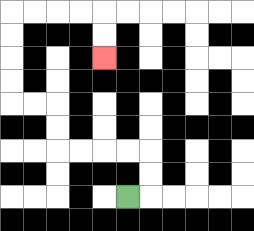{'start': '[5, 8]', 'end': '[4, 2]', 'path_directions': 'R,U,U,L,L,L,L,U,U,L,L,U,U,U,U,R,R,R,R,D,D', 'path_coordinates': '[[5, 8], [6, 8], [6, 7], [6, 6], [5, 6], [4, 6], [3, 6], [2, 6], [2, 5], [2, 4], [1, 4], [0, 4], [0, 3], [0, 2], [0, 1], [0, 0], [1, 0], [2, 0], [3, 0], [4, 0], [4, 1], [4, 2]]'}